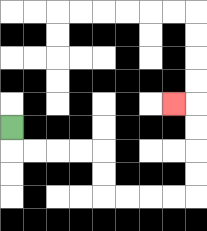{'start': '[0, 5]', 'end': '[7, 4]', 'path_directions': 'D,R,R,R,R,D,D,R,R,R,R,U,U,U,U,L', 'path_coordinates': '[[0, 5], [0, 6], [1, 6], [2, 6], [3, 6], [4, 6], [4, 7], [4, 8], [5, 8], [6, 8], [7, 8], [8, 8], [8, 7], [8, 6], [8, 5], [8, 4], [7, 4]]'}